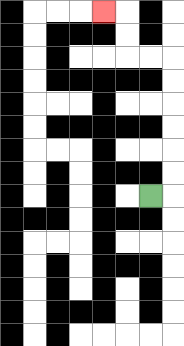{'start': '[6, 8]', 'end': '[4, 0]', 'path_directions': 'R,U,U,U,U,U,U,L,L,U,U,L', 'path_coordinates': '[[6, 8], [7, 8], [7, 7], [7, 6], [7, 5], [7, 4], [7, 3], [7, 2], [6, 2], [5, 2], [5, 1], [5, 0], [4, 0]]'}